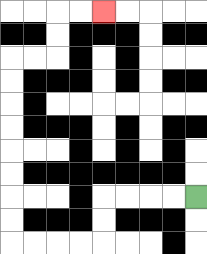{'start': '[8, 8]', 'end': '[4, 0]', 'path_directions': 'L,L,L,L,D,D,L,L,L,L,U,U,U,U,U,U,U,U,R,R,U,U,R,R', 'path_coordinates': '[[8, 8], [7, 8], [6, 8], [5, 8], [4, 8], [4, 9], [4, 10], [3, 10], [2, 10], [1, 10], [0, 10], [0, 9], [0, 8], [0, 7], [0, 6], [0, 5], [0, 4], [0, 3], [0, 2], [1, 2], [2, 2], [2, 1], [2, 0], [3, 0], [4, 0]]'}